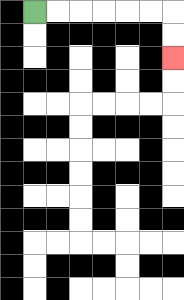{'start': '[1, 0]', 'end': '[7, 2]', 'path_directions': 'R,R,R,R,R,R,D,D', 'path_coordinates': '[[1, 0], [2, 0], [3, 0], [4, 0], [5, 0], [6, 0], [7, 0], [7, 1], [7, 2]]'}